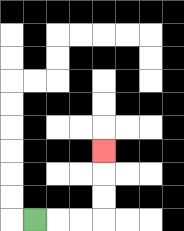{'start': '[1, 9]', 'end': '[4, 6]', 'path_directions': 'R,R,R,U,U,U', 'path_coordinates': '[[1, 9], [2, 9], [3, 9], [4, 9], [4, 8], [4, 7], [4, 6]]'}